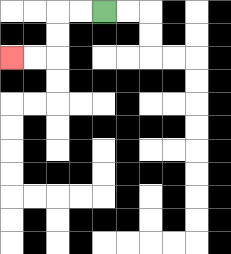{'start': '[4, 0]', 'end': '[0, 2]', 'path_directions': 'L,L,D,D,L,L', 'path_coordinates': '[[4, 0], [3, 0], [2, 0], [2, 1], [2, 2], [1, 2], [0, 2]]'}